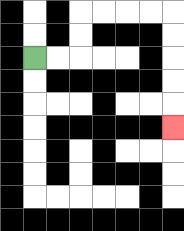{'start': '[1, 2]', 'end': '[7, 5]', 'path_directions': 'R,R,U,U,R,R,R,R,D,D,D,D,D', 'path_coordinates': '[[1, 2], [2, 2], [3, 2], [3, 1], [3, 0], [4, 0], [5, 0], [6, 0], [7, 0], [7, 1], [7, 2], [7, 3], [7, 4], [7, 5]]'}